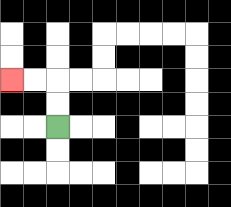{'start': '[2, 5]', 'end': '[0, 3]', 'path_directions': 'U,U,L,L', 'path_coordinates': '[[2, 5], [2, 4], [2, 3], [1, 3], [0, 3]]'}